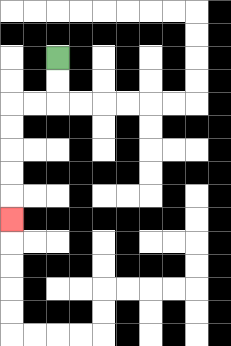{'start': '[2, 2]', 'end': '[0, 9]', 'path_directions': 'D,D,L,L,D,D,D,D,D', 'path_coordinates': '[[2, 2], [2, 3], [2, 4], [1, 4], [0, 4], [0, 5], [0, 6], [0, 7], [0, 8], [0, 9]]'}